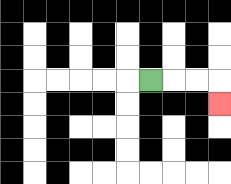{'start': '[6, 3]', 'end': '[9, 4]', 'path_directions': 'R,R,R,D', 'path_coordinates': '[[6, 3], [7, 3], [8, 3], [9, 3], [9, 4]]'}